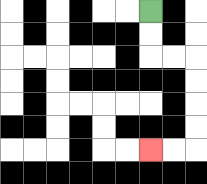{'start': '[6, 0]', 'end': '[6, 6]', 'path_directions': 'D,D,R,R,D,D,D,D,L,L', 'path_coordinates': '[[6, 0], [6, 1], [6, 2], [7, 2], [8, 2], [8, 3], [8, 4], [8, 5], [8, 6], [7, 6], [6, 6]]'}